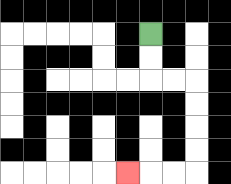{'start': '[6, 1]', 'end': '[5, 7]', 'path_directions': 'D,D,R,R,D,D,D,D,L,L,L', 'path_coordinates': '[[6, 1], [6, 2], [6, 3], [7, 3], [8, 3], [8, 4], [8, 5], [8, 6], [8, 7], [7, 7], [6, 7], [5, 7]]'}